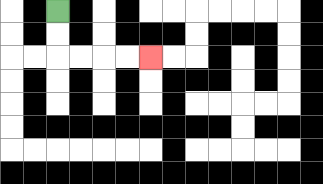{'start': '[2, 0]', 'end': '[6, 2]', 'path_directions': 'D,D,R,R,R,R', 'path_coordinates': '[[2, 0], [2, 1], [2, 2], [3, 2], [4, 2], [5, 2], [6, 2]]'}